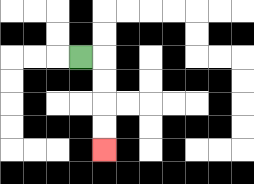{'start': '[3, 2]', 'end': '[4, 6]', 'path_directions': 'R,D,D,D,D', 'path_coordinates': '[[3, 2], [4, 2], [4, 3], [4, 4], [4, 5], [4, 6]]'}